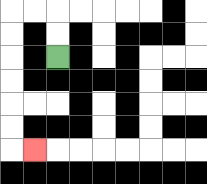{'start': '[2, 2]', 'end': '[1, 6]', 'path_directions': 'U,U,L,L,D,D,D,D,D,D,R', 'path_coordinates': '[[2, 2], [2, 1], [2, 0], [1, 0], [0, 0], [0, 1], [0, 2], [0, 3], [0, 4], [0, 5], [0, 6], [1, 6]]'}